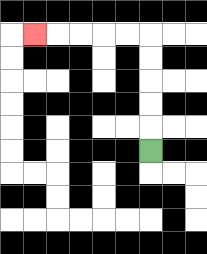{'start': '[6, 6]', 'end': '[1, 1]', 'path_directions': 'U,U,U,U,U,L,L,L,L,L', 'path_coordinates': '[[6, 6], [6, 5], [6, 4], [6, 3], [6, 2], [6, 1], [5, 1], [4, 1], [3, 1], [2, 1], [1, 1]]'}